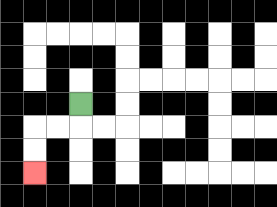{'start': '[3, 4]', 'end': '[1, 7]', 'path_directions': 'D,L,L,D,D', 'path_coordinates': '[[3, 4], [3, 5], [2, 5], [1, 5], [1, 6], [1, 7]]'}